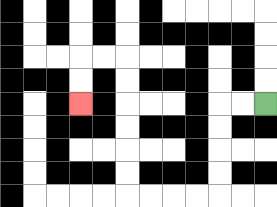{'start': '[11, 4]', 'end': '[3, 4]', 'path_directions': 'L,L,D,D,D,D,L,L,L,L,U,U,U,U,U,U,L,L,D,D', 'path_coordinates': '[[11, 4], [10, 4], [9, 4], [9, 5], [9, 6], [9, 7], [9, 8], [8, 8], [7, 8], [6, 8], [5, 8], [5, 7], [5, 6], [5, 5], [5, 4], [5, 3], [5, 2], [4, 2], [3, 2], [3, 3], [3, 4]]'}